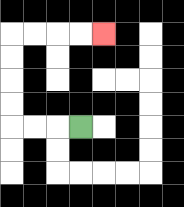{'start': '[3, 5]', 'end': '[4, 1]', 'path_directions': 'L,L,L,U,U,U,U,R,R,R,R', 'path_coordinates': '[[3, 5], [2, 5], [1, 5], [0, 5], [0, 4], [0, 3], [0, 2], [0, 1], [1, 1], [2, 1], [3, 1], [4, 1]]'}